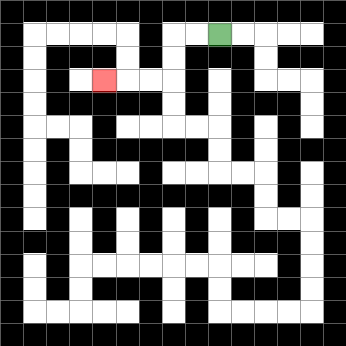{'start': '[9, 1]', 'end': '[4, 3]', 'path_directions': 'L,L,D,D,L,L,L', 'path_coordinates': '[[9, 1], [8, 1], [7, 1], [7, 2], [7, 3], [6, 3], [5, 3], [4, 3]]'}